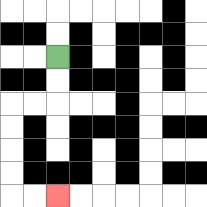{'start': '[2, 2]', 'end': '[2, 8]', 'path_directions': 'D,D,L,L,D,D,D,D,R,R', 'path_coordinates': '[[2, 2], [2, 3], [2, 4], [1, 4], [0, 4], [0, 5], [0, 6], [0, 7], [0, 8], [1, 8], [2, 8]]'}